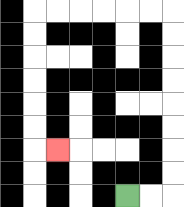{'start': '[5, 8]', 'end': '[2, 6]', 'path_directions': 'R,R,U,U,U,U,U,U,U,U,L,L,L,L,L,L,D,D,D,D,D,D,R', 'path_coordinates': '[[5, 8], [6, 8], [7, 8], [7, 7], [7, 6], [7, 5], [7, 4], [7, 3], [7, 2], [7, 1], [7, 0], [6, 0], [5, 0], [4, 0], [3, 0], [2, 0], [1, 0], [1, 1], [1, 2], [1, 3], [1, 4], [1, 5], [1, 6], [2, 6]]'}